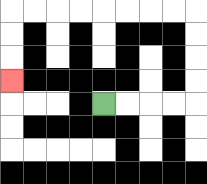{'start': '[4, 4]', 'end': '[0, 3]', 'path_directions': 'R,R,R,R,U,U,U,U,L,L,L,L,L,L,L,L,D,D,D', 'path_coordinates': '[[4, 4], [5, 4], [6, 4], [7, 4], [8, 4], [8, 3], [8, 2], [8, 1], [8, 0], [7, 0], [6, 0], [5, 0], [4, 0], [3, 0], [2, 0], [1, 0], [0, 0], [0, 1], [0, 2], [0, 3]]'}